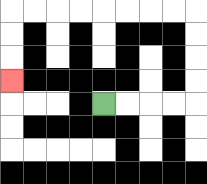{'start': '[4, 4]', 'end': '[0, 3]', 'path_directions': 'R,R,R,R,U,U,U,U,L,L,L,L,L,L,L,L,D,D,D', 'path_coordinates': '[[4, 4], [5, 4], [6, 4], [7, 4], [8, 4], [8, 3], [8, 2], [8, 1], [8, 0], [7, 0], [6, 0], [5, 0], [4, 0], [3, 0], [2, 0], [1, 0], [0, 0], [0, 1], [0, 2], [0, 3]]'}